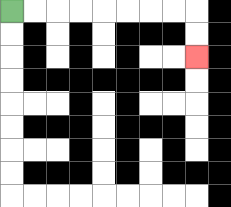{'start': '[0, 0]', 'end': '[8, 2]', 'path_directions': 'R,R,R,R,R,R,R,R,D,D', 'path_coordinates': '[[0, 0], [1, 0], [2, 0], [3, 0], [4, 0], [5, 0], [6, 0], [7, 0], [8, 0], [8, 1], [8, 2]]'}